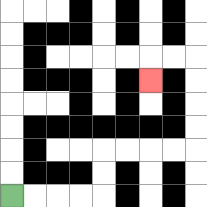{'start': '[0, 8]', 'end': '[6, 3]', 'path_directions': 'R,R,R,R,U,U,R,R,R,R,U,U,U,U,L,L,D', 'path_coordinates': '[[0, 8], [1, 8], [2, 8], [3, 8], [4, 8], [4, 7], [4, 6], [5, 6], [6, 6], [7, 6], [8, 6], [8, 5], [8, 4], [8, 3], [8, 2], [7, 2], [6, 2], [6, 3]]'}